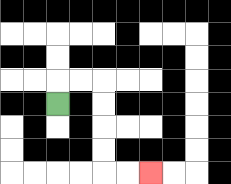{'start': '[2, 4]', 'end': '[6, 7]', 'path_directions': 'U,R,R,D,D,D,D,R,R', 'path_coordinates': '[[2, 4], [2, 3], [3, 3], [4, 3], [4, 4], [4, 5], [4, 6], [4, 7], [5, 7], [6, 7]]'}